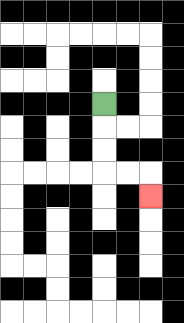{'start': '[4, 4]', 'end': '[6, 8]', 'path_directions': 'D,D,D,R,R,D', 'path_coordinates': '[[4, 4], [4, 5], [4, 6], [4, 7], [5, 7], [6, 7], [6, 8]]'}